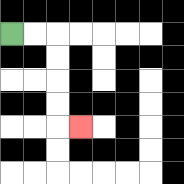{'start': '[0, 1]', 'end': '[3, 5]', 'path_directions': 'R,R,D,D,D,D,R', 'path_coordinates': '[[0, 1], [1, 1], [2, 1], [2, 2], [2, 3], [2, 4], [2, 5], [3, 5]]'}